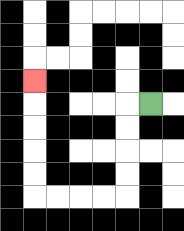{'start': '[6, 4]', 'end': '[1, 3]', 'path_directions': 'L,D,D,D,D,L,L,L,L,U,U,U,U,U', 'path_coordinates': '[[6, 4], [5, 4], [5, 5], [5, 6], [5, 7], [5, 8], [4, 8], [3, 8], [2, 8], [1, 8], [1, 7], [1, 6], [1, 5], [1, 4], [1, 3]]'}